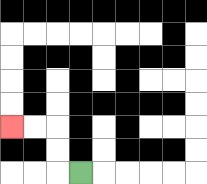{'start': '[3, 7]', 'end': '[0, 5]', 'path_directions': 'L,U,U,L,L', 'path_coordinates': '[[3, 7], [2, 7], [2, 6], [2, 5], [1, 5], [0, 5]]'}